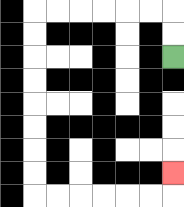{'start': '[7, 2]', 'end': '[7, 7]', 'path_directions': 'U,U,L,L,L,L,L,L,D,D,D,D,D,D,D,D,R,R,R,R,R,R,U', 'path_coordinates': '[[7, 2], [7, 1], [7, 0], [6, 0], [5, 0], [4, 0], [3, 0], [2, 0], [1, 0], [1, 1], [1, 2], [1, 3], [1, 4], [1, 5], [1, 6], [1, 7], [1, 8], [2, 8], [3, 8], [4, 8], [5, 8], [6, 8], [7, 8], [7, 7]]'}